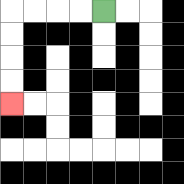{'start': '[4, 0]', 'end': '[0, 4]', 'path_directions': 'L,L,L,L,D,D,D,D', 'path_coordinates': '[[4, 0], [3, 0], [2, 0], [1, 0], [0, 0], [0, 1], [0, 2], [0, 3], [0, 4]]'}